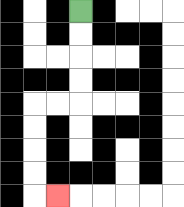{'start': '[3, 0]', 'end': '[2, 8]', 'path_directions': 'D,D,D,D,L,L,D,D,D,D,R', 'path_coordinates': '[[3, 0], [3, 1], [3, 2], [3, 3], [3, 4], [2, 4], [1, 4], [1, 5], [1, 6], [1, 7], [1, 8], [2, 8]]'}